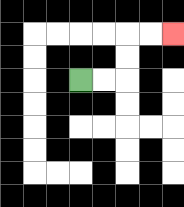{'start': '[3, 3]', 'end': '[7, 1]', 'path_directions': 'R,R,U,U,R,R', 'path_coordinates': '[[3, 3], [4, 3], [5, 3], [5, 2], [5, 1], [6, 1], [7, 1]]'}